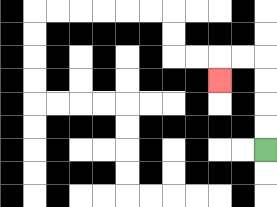{'start': '[11, 6]', 'end': '[9, 3]', 'path_directions': 'U,U,U,U,L,L,D', 'path_coordinates': '[[11, 6], [11, 5], [11, 4], [11, 3], [11, 2], [10, 2], [9, 2], [9, 3]]'}